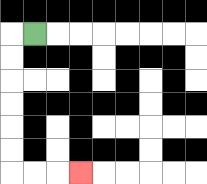{'start': '[1, 1]', 'end': '[3, 7]', 'path_directions': 'L,D,D,D,D,D,D,R,R,R', 'path_coordinates': '[[1, 1], [0, 1], [0, 2], [0, 3], [0, 4], [0, 5], [0, 6], [0, 7], [1, 7], [2, 7], [3, 7]]'}